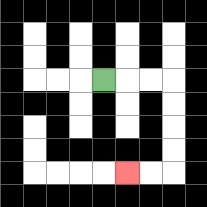{'start': '[4, 3]', 'end': '[5, 7]', 'path_directions': 'R,R,R,D,D,D,D,L,L', 'path_coordinates': '[[4, 3], [5, 3], [6, 3], [7, 3], [7, 4], [7, 5], [7, 6], [7, 7], [6, 7], [5, 7]]'}